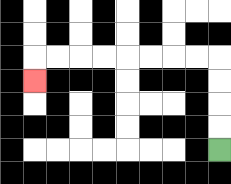{'start': '[9, 6]', 'end': '[1, 3]', 'path_directions': 'U,U,U,U,L,L,L,L,L,L,L,L,D', 'path_coordinates': '[[9, 6], [9, 5], [9, 4], [9, 3], [9, 2], [8, 2], [7, 2], [6, 2], [5, 2], [4, 2], [3, 2], [2, 2], [1, 2], [1, 3]]'}